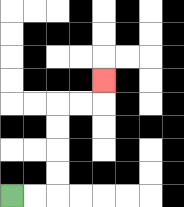{'start': '[0, 8]', 'end': '[4, 3]', 'path_directions': 'R,R,U,U,U,U,R,R,U', 'path_coordinates': '[[0, 8], [1, 8], [2, 8], [2, 7], [2, 6], [2, 5], [2, 4], [3, 4], [4, 4], [4, 3]]'}